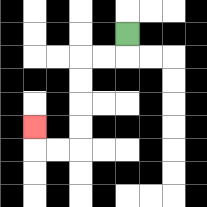{'start': '[5, 1]', 'end': '[1, 5]', 'path_directions': 'D,L,L,D,D,D,D,L,L,U', 'path_coordinates': '[[5, 1], [5, 2], [4, 2], [3, 2], [3, 3], [3, 4], [3, 5], [3, 6], [2, 6], [1, 6], [1, 5]]'}